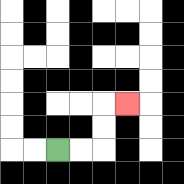{'start': '[2, 6]', 'end': '[5, 4]', 'path_directions': 'R,R,U,U,R', 'path_coordinates': '[[2, 6], [3, 6], [4, 6], [4, 5], [4, 4], [5, 4]]'}